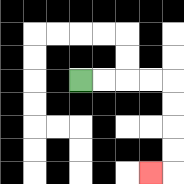{'start': '[3, 3]', 'end': '[6, 7]', 'path_directions': 'R,R,R,R,D,D,D,D,L', 'path_coordinates': '[[3, 3], [4, 3], [5, 3], [6, 3], [7, 3], [7, 4], [7, 5], [7, 6], [7, 7], [6, 7]]'}